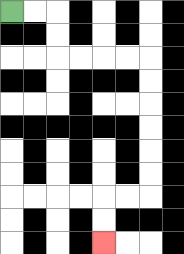{'start': '[0, 0]', 'end': '[4, 10]', 'path_directions': 'R,R,D,D,R,R,R,R,D,D,D,D,D,D,L,L,D,D', 'path_coordinates': '[[0, 0], [1, 0], [2, 0], [2, 1], [2, 2], [3, 2], [4, 2], [5, 2], [6, 2], [6, 3], [6, 4], [6, 5], [6, 6], [6, 7], [6, 8], [5, 8], [4, 8], [4, 9], [4, 10]]'}